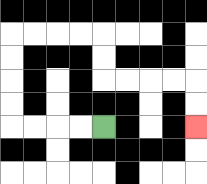{'start': '[4, 5]', 'end': '[8, 5]', 'path_directions': 'L,L,L,L,U,U,U,U,R,R,R,R,D,D,R,R,R,R,D,D', 'path_coordinates': '[[4, 5], [3, 5], [2, 5], [1, 5], [0, 5], [0, 4], [0, 3], [0, 2], [0, 1], [1, 1], [2, 1], [3, 1], [4, 1], [4, 2], [4, 3], [5, 3], [6, 3], [7, 3], [8, 3], [8, 4], [8, 5]]'}